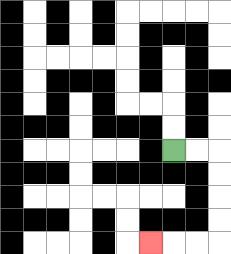{'start': '[7, 6]', 'end': '[6, 10]', 'path_directions': 'R,R,D,D,D,D,L,L,L', 'path_coordinates': '[[7, 6], [8, 6], [9, 6], [9, 7], [9, 8], [9, 9], [9, 10], [8, 10], [7, 10], [6, 10]]'}